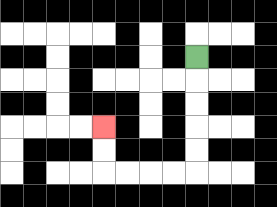{'start': '[8, 2]', 'end': '[4, 5]', 'path_directions': 'D,D,D,D,D,L,L,L,L,U,U', 'path_coordinates': '[[8, 2], [8, 3], [8, 4], [8, 5], [8, 6], [8, 7], [7, 7], [6, 7], [5, 7], [4, 7], [4, 6], [4, 5]]'}